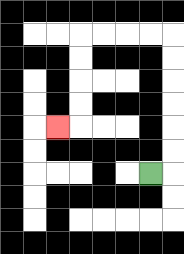{'start': '[6, 7]', 'end': '[2, 5]', 'path_directions': 'R,U,U,U,U,U,U,L,L,L,L,D,D,D,D,L', 'path_coordinates': '[[6, 7], [7, 7], [7, 6], [7, 5], [7, 4], [7, 3], [7, 2], [7, 1], [6, 1], [5, 1], [4, 1], [3, 1], [3, 2], [3, 3], [3, 4], [3, 5], [2, 5]]'}